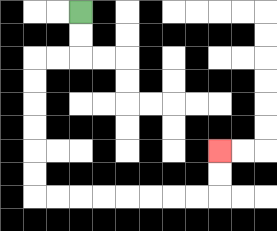{'start': '[3, 0]', 'end': '[9, 6]', 'path_directions': 'D,D,L,L,D,D,D,D,D,D,R,R,R,R,R,R,R,R,U,U', 'path_coordinates': '[[3, 0], [3, 1], [3, 2], [2, 2], [1, 2], [1, 3], [1, 4], [1, 5], [1, 6], [1, 7], [1, 8], [2, 8], [3, 8], [4, 8], [5, 8], [6, 8], [7, 8], [8, 8], [9, 8], [9, 7], [9, 6]]'}